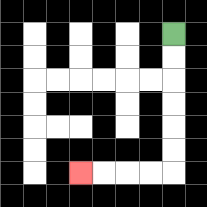{'start': '[7, 1]', 'end': '[3, 7]', 'path_directions': 'D,D,D,D,D,D,L,L,L,L', 'path_coordinates': '[[7, 1], [7, 2], [7, 3], [7, 4], [7, 5], [7, 6], [7, 7], [6, 7], [5, 7], [4, 7], [3, 7]]'}